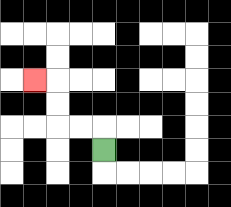{'start': '[4, 6]', 'end': '[1, 3]', 'path_directions': 'U,L,L,U,U,L', 'path_coordinates': '[[4, 6], [4, 5], [3, 5], [2, 5], [2, 4], [2, 3], [1, 3]]'}